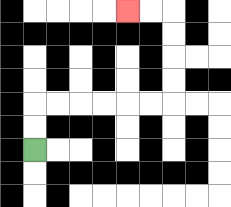{'start': '[1, 6]', 'end': '[5, 0]', 'path_directions': 'U,U,R,R,R,R,R,R,U,U,U,U,L,L', 'path_coordinates': '[[1, 6], [1, 5], [1, 4], [2, 4], [3, 4], [4, 4], [5, 4], [6, 4], [7, 4], [7, 3], [7, 2], [7, 1], [7, 0], [6, 0], [5, 0]]'}